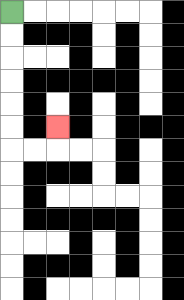{'start': '[0, 0]', 'end': '[2, 5]', 'path_directions': 'D,D,D,D,D,D,R,R,U', 'path_coordinates': '[[0, 0], [0, 1], [0, 2], [0, 3], [0, 4], [0, 5], [0, 6], [1, 6], [2, 6], [2, 5]]'}